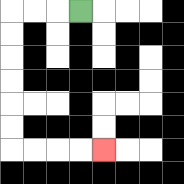{'start': '[3, 0]', 'end': '[4, 6]', 'path_directions': 'L,L,L,D,D,D,D,D,D,R,R,R,R', 'path_coordinates': '[[3, 0], [2, 0], [1, 0], [0, 0], [0, 1], [0, 2], [0, 3], [0, 4], [0, 5], [0, 6], [1, 6], [2, 6], [3, 6], [4, 6]]'}